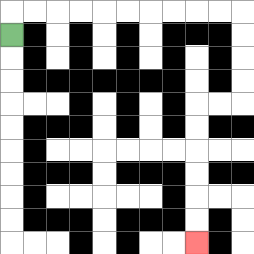{'start': '[0, 1]', 'end': '[8, 10]', 'path_directions': 'U,R,R,R,R,R,R,R,R,R,R,D,D,D,D,L,L,D,D,D,D,D,D', 'path_coordinates': '[[0, 1], [0, 0], [1, 0], [2, 0], [3, 0], [4, 0], [5, 0], [6, 0], [7, 0], [8, 0], [9, 0], [10, 0], [10, 1], [10, 2], [10, 3], [10, 4], [9, 4], [8, 4], [8, 5], [8, 6], [8, 7], [8, 8], [8, 9], [8, 10]]'}